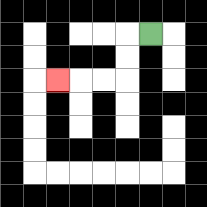{'start': '[6, 1]', 'end': '[2, 3]', 'path_directions': 'L,D,D,L,L,L', 'path_coordinates': '[[6, 1], [5, 1], [5, 2], [5, 3], [4, 3], [3, 3], [2, 3]]'}